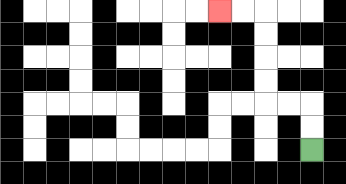{'start': '[13, 6]', 'end': '[9, 0]', 'path_directions': 'U,U,L,L,U,U,U,U,L,L', 'path_coordinates': '[[13, 6], [13, 5], [13, 4], [12, 4], [11, 4], [11, 3], [11, 2], [11, 1], [11, 0], [10, 0], [9, 0]]'}